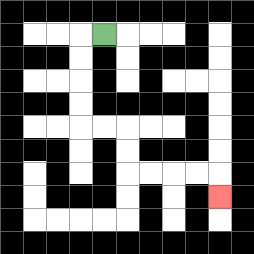{'start': '[4, 1]', 'end': '[9, 8]', 'path_directions': 'L,D,D,D,D,R,R,D,D,R,R,R,R,D', 'path_coordinates': '[[4, 1], [3, 1], [3, 2], [3, 3], [3, 4], [3, 5], [4, 5], [5, 5], [5, 6], [5, 7], [6, 7], [7, 7], [8, 7], [9, 7], [9, 8]]'}